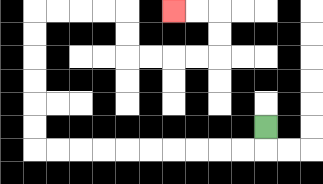{'start': '[11, 5]', 'end': '[7, 0]', 'path_directions': 'D,L,L,L,L,L,L,L,L,L,L,U,U,U,U,U,U,R,R,R,R,D,D,R,R,R,R,U,U,L,L', 'path_coordinates': '[[11, 5], [11, 6], [10, 6], [9, 6], [8, 6], [7, 6], [6, 6], [5, 6], [4, 6], [3, 6], [2, 6], [1, 6], [1, 5], [1, 4], [1, 3], [1, 2], [1, 1], [1, 0], [2, 0], [3, 0], [4, 0], [5, 0], [5, 1], [5, 2], [6, 2], [7, 2], [8, 2], [9, 2], [9, 1], [9, 0], [8, 0], [7, 0]]'}